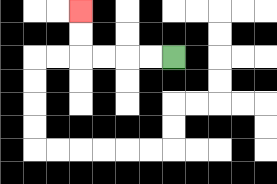{'start': '[7, 2]', 'end': '[3, 0]', 'path_directions': 'L,L,L,L,U,U', 'path_coordinates': '[[7, 2], [6, 2], [5, 2], [4, 2], [3, 2], [3, 1], [3, 0]]'}